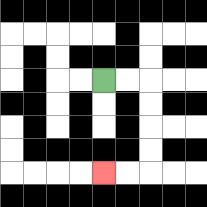{'start': '[4, 3]', 'end': '[4, 7]', 'path_directions': 'R,R,D,D,D,D,L,L', 'path_coordinates': '[[4, 3], [5, 3], [6, 3], [6, 4], [6, 5], [6, 6], [6, 7], [5, 7], [4, 7]]'}